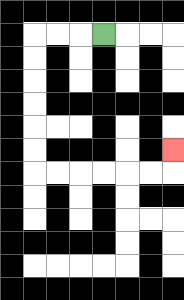{'start': '[4, 1]', 'end': '[7, 6]', 'path_directions': 'L,L,L,D,D,D,D,D,D,R,R,R,R,R,R,U', 'path_coordinates': '[[4, 1], [3, 1], [2, 1], [1, 1], [1, 2], [1, 3], [1, 4], [1, 5], [1, 6], [1, 7], [2, 7], [3, 7], [4, 7], [5, 7], [6, 7], [7, 7], [7, 6]]'}